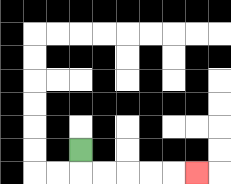{'start': '[3, 6]', 'end': '[8, 7]', 'path_directions': 'D,R,R,R,R,R', 'path_coordinates': '[[3, 6], [3, 7], [4, 7], [5, 7], [6, 7], [7, 7], [8, 7]]'}